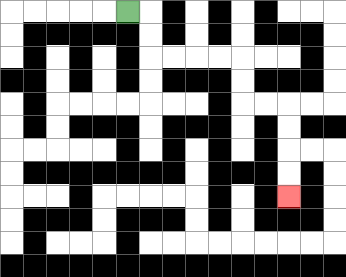{'start': '[5, 0]', 'end': '[12, 8]', 'path_directions': 'R,D,D,R,R,R,R,D,D,R,R,D,D,D,D', 'path_coordinates': '[[5, 0], [6, 0], [6, 1], [6, 2], [7, 2], [8, 2], [9, 2], [10, 2], [10, 3], [10, 4], [11, 4], [12, 4], [12, 5], [12, 6], [12, 7], [12, 8]]'}